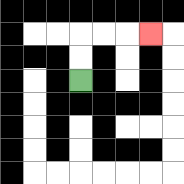{'start': '[3, 3]', 'end': '[6, 1]', 'path_directions': 'U,U,R,R,R', 'path_coordinates': '[[3, 3], [3, 2], [3, 1], [4, 1], [5, 1], [6, 1]]'}